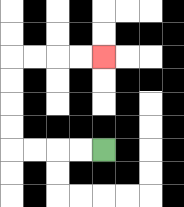{'start': '[4, 6]', 'end': '[4, 2]', 'path_directions': 'L,L,L,L,U,U,U,U,R,R,R,R', 'path_coordinates': '[[4, 6], [3, 6], [2, 6], [1, 6], [0, 6], [0, 5], [0, 4], [0, 3], [0, 2], [1, 2], [2, 2], [3, 2], [4, 2]]'}